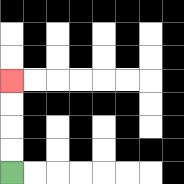{'start': '[0, 7]', 'end': '[0, 3]', 'path_directions': 'U,U,U,U', 'path_coordinates': '[[0, 7], [0, 6], [0, 5], [0, 4], [0, 3]]'}